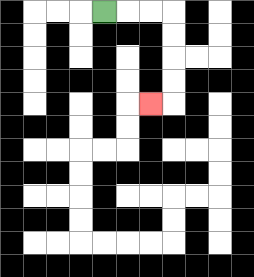{'start': '[4, 0]', 'end': '[6, 4]', 'path_directions': 'R,R,R,D,D,D,D,L', 'path_coordinates': '[[4, 0], [5, 0], [6, 0], [7, 0], [7, 1], [7, 2], [7, 3], [7, 4], [6, 4]]'}